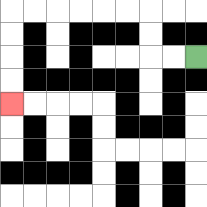{'start': '[8, 2]', 'end': '[0, 4]', 'path_directions': 'L,L,U,U,L,L,L,L,L,L,D,D,D,D', 'path_coordinates': '[[8, 2], [7, 2], [6, 2], [6, 1], [6, 0], [5, 0], [4, 0], [3, 0], [2, 0], [1, 0], [0, 0], [0, 1], [0, 2], [0, 3], [0, 4]]'}